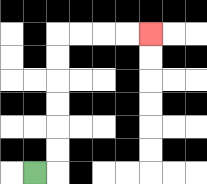{'start': '[1, 7]', 'end': '[6, 1]', 'path_directions': 'R,U,U,U,U,U,U,R,R,R,R', 'path_coordinates': '[[1, 7], [2, 7], [2, 6], [2, 5], [2, 4], [2, 3], [2, 2], [2, 1], [3, 1], [4, 1], [5, 1], [6, 1]]'}